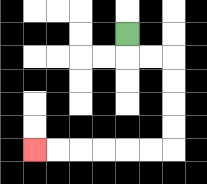{'start': '[5, 1]', 'end': '[1, 6]', 'path_directions': 'D,R,R,D,D,D,D,L,L,L,L,L,L', 'path_coordinates': '[[5, 1], [5, 2], [6, 2], [7, 2], [7, 3], [7, 4], [7, 5], [7, 6], [6, 6], [5, 6], [4, 6], [3, 6], [2, 6], [1, 6]]'}